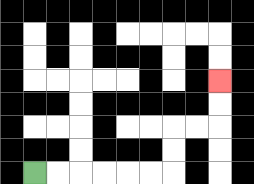{'start': '[1, 7]', 'end': '[9, 3]', 'path_directions': 'R,R,R,R,R,R,U,U,R,R,U,U', 'path_coordinates': '[[1, 7], [2, 7], [3, 7], [4, 7], [5, 7], [6, 7], [7, 7], [7, 6], [7, 5], [8, 5], [9, 5], [9, 4], [9, 3]]'}